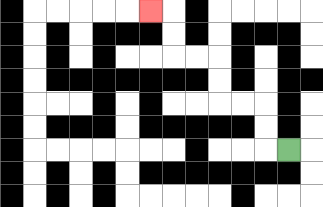{'start': '[12, 6]', 'end': '[6, 0]', 'path_directions': 'L,U,U,L,L,U,U,L,L,U,U,L', 'path_coordinates': '[[12, 6], [11, 6], [11, 5], [11, 4], [10, 4], [9, 4], [9, 3], [9, 2], [8, 2], [7, 2], [7, 1], [7, 0], [6, 0]]'}